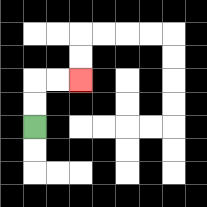{'start': '[1, 5]', 'end': '[3, 3]', 'path_directions': 'U,U,R,R', 'path_coordinates': '[[1, 5], [1, 4], [1, 3], [2, 3], [3, 3]]'}